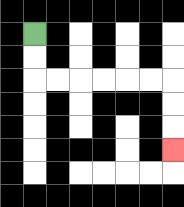{'start': '[1, 1]', 'end': '[7, 6]', 'path_directions': 'D,D,R,R,R,R,R,R,D,D,D', 'path_coordinates': '[[1, 1], [1, 2], [1, 3], [2, 3], [3, 3], [4, 3], [5, 3], [6, 3], [7, 3], [7, 4], [7, 5], [7, 6]]'}